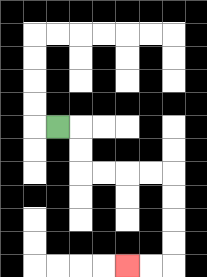{'start': '[2, 5]', 'end': '[5, 11]', 'path_directions': 'R,D,D,R,R,R,R,D,D,D,D,L,L', 'path_coordinates': '[[2, 5], [3, 5], [3, 6], [3, 7], [4, 7], [5, 7], [6, 7], [7, 7], [7, 8], [7, 9], [7, 10], [7, 11], [6, 11], [5, 11]]'}